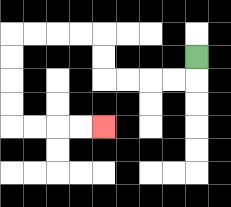{'start': '[8, 2]', 'end': '[4, 5]', 'path_directions': 'D,L,L,L,L,U,U,L,L,L,L,D,D,D,D,R,R,R,R', 'path_coordinates': '[[8, 2], [8, 3], [7, 3], [6, 3], [5, 3], [4, 3], [4, 2], [4, 1], [3, 1], [2, 1], [1, 1], [0, 1], [0, 2], [0, 3], [0, 4], [0, 5], [1, 5], [2, 5], [3, 5], [4, 5]]'}